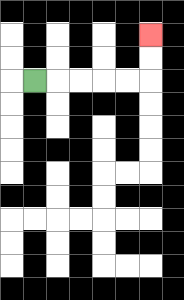{'start': '[1, 3]', 'end': '[6, 1]', 'path_directions': 'R,R,R,R,R,U,U', 'path_coordinates': '[[1, 3], [2, 3], [3, 3], [4, 3], [5, 3], [6, 3], [6, 2], [6, 1]]'}